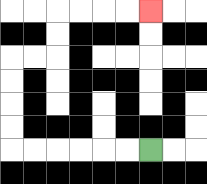{'start': '[6, 6]', 'end': '[6, 0]', 'path_directions': 'L,L,L,L,L,L,U,U,U,U,R,R,U,U,R,R,R,R', 'path_coordinates': '[[6, 6], [5, 6], [4, 6], [3, 6], [2, 6], [1, 6], [0, 6], [0, 5], [0, 4], [0, 3], [0, 2], [1, 2], [2, 2], [2, 1], [2, 0], [3, 0], [4, 0], [5, 0], [6, 0]]'}